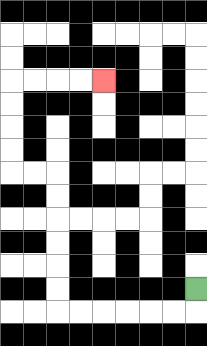{'start': '[8, 12]', 'end': '[4, 3]', 'path_directions': 'D,L,L,L,L,L,L,U,U,U,U,U,U,L,L,U,U,U,U,R,R,R,R', 'path_coordinates': '[[8, 12], [8, 13], [7, 13], [6, 13], [5, 13], [4, 13], [3, 13], [2, 13], [2, 12], [2, 11], [2, 10], [2, 9], [2, 8], [2, 7], [1, 7], [0, 7], [0, 6], [0, 5], [0, 4], [0, 3], [1, 3], [2, 3], [3, 3], [4, 3]]'}